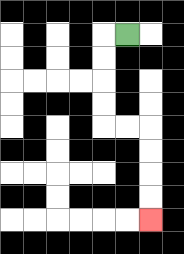{'start': '[5, 1]', 'end': '[6, 9]', 'path_directions': 'L,D,D,D,D,R,R,D,D,D,D', 'path_coordinates': '[[5, 1], [4, 1], [4, 2], [4, 3], [4, 4], [4, 5], [5, 5], [6, 5], [6, 6], [6, 7], [6, 8], [6, 9]]'}